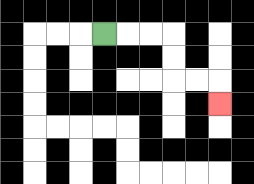{'start': '[4, 1]', 'end': '[9, 4]', 'path_directions': 'R,R,R,D,D,R,R,D', 'path_coordinates': '[[4, 1], [5, 1], [6, 1], [7, 1], [7, 2], [7, 3], [8, 3], [9, 3], [9, 4]]'}